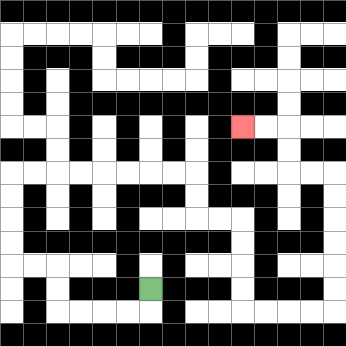{'start': '[6, 12]', 'end': '[10, 5]', 'path_directions': 'D,L,L,L,L,U,U,L,L,U,U,U,U,R,R,R,R,R,R,R,R,D,D,R,R,D,D,D,D,R,R,R,R,U,U,U,U,U,U,L,L,U,U,L,L', 'path_coordinates': '[[6, 12], [6, 13], [5, 13], [4, 13], [3, 13], [2, 13], [2, 12], [2, 11], [1, 11], [0, 11], [0, 10], [0, 9], [0, 8], [0, 7], [1, 7], [2, 7], [3, 7], [4, 7], [5, 7], [6, 7], [7, 7], [8, 7], [8, 8], [8, 9], [9, 9], [10, 9], [10, 10], [10, 11], [10, 12], [10, 13], [11, 13], [12, 13], [13, 13], [14, 13], [14, 12], [14, 11], [14, 10], [14, 9], [14, 8], [14, 7], [13, 7], [12, 7], [12, 6], [12, 5], [11, 5], [10, 5]]'}